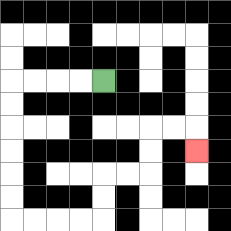{'start': '[4, 3]', 'end': '[8, 6]', 'path_directions': 'L,L,L,L,D,D,D,D,D,D,R,R,R,R,U,U,R,R,U,U,R,R,D', 'path_coordinates': '[[4, 3], [3, 3], [2, 3], [1, 3], [0, 3], [0, 4], [0, 5], [0, 6], [0, 7], [0, 8], [0, 9], [1, 9], [2, 9], [3, 9], [4, 9], [4, 8], [4, 7], [5, 7], [6, 7], [6, 6], [6, 5], [7, 5], [8, 5], [8, 6]]'}